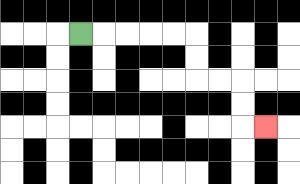{'start': '[3, 1]', 'end': '[11, 5]', 'path_directions': 'R,R,R,R,R,D,D,R,R,D,D,R', 'path_coordinates': '[[3, 1], [4, 1], [5, 1], [6, 1], [7, 1], [8, 1], [8, 2], [8, 3], [9, 3], [10, 3], [10, 4], [10, 5], [11, 5]]'}